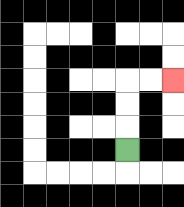{'start': '[5, 6]', 'end': '[7, 3]', 'path_directions': 'U,U,U,R,R', 'path_coordinates': '[[5, 6], [5, 5], [5, 4], [5, 3], [6, 3], [7, 3]]'}